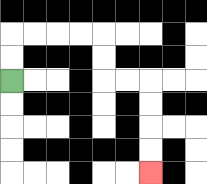{'start': '[0, 3]', 'end': '[6, 7]', 'path_directions': 'U,U,R,R,R,R,D,D,R,R,D,D,D,D', 'path_coordinates': '[[0, 3], [0, 2], [0, 1], [1, 1], [2, 1], [3, 1], [4, 1], [4, 2], [4, 3], [5, 3], [6, 3], [6, 4], [6, 5], [6, 6], [6, 7]]'}